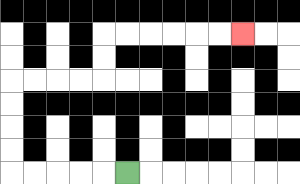{'start': '[5, 7]', 'end': '[10, 1]', 'path_directions': 'L,L,L,L,L,U,U,U,U,R,R,R,R,U,U,R,R,R,R,R,R', 'path_coordinates': '[[5, 7], [4, 7], [3, 7], [2, 7], [1, 7], [0, 7], [0, 6], [0, 5], [0, 4], [0, 3], [1, 3], [2, 3], [3, 3], [4, 3], [4, 2], [4, 1], [5, 1], [6, 1], [7, 1], [8, 1], [9, 1], [10, 1]]'}